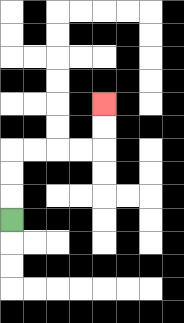{'start': '[0, 9]', 'end': '[4, 4]', 'path_directions': 'U,U,U,R,R,R,R,U,U', 'path_coordinates': '[[0, 9], [0, 8], [0, 7], [0, 6], [1, 6], [2, 6], [3, 6], [4, 6], [4, 5], [4, 4]]'}